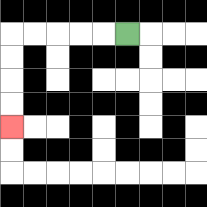{'start': '[5, 1]', 'end': '[0, 5]', 'path_directions': 'L,L,L,L,L,D,D,D,D', 'path_coordinates': '[[5, 1], [4, 1], [3, 1], [2, 1], [1, 1], [0, 1], [0, 2], [0, 3], [0, 4], [0, 5]]'}